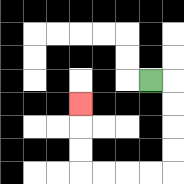{'start': '[6, 3]', 'end': '[3, 4]', 'path_directions': 'R,D,D,D,D,L,L,L,L,U,U,U', 'path_coordinates': '[[6, 3], [7, 3], [7, 4], [7, 5], [7, 6], [7, 7], [6, 7], [5, 7], [4, 7], [3, 7], [3, 6], [3, 5], [3, 4]]'}